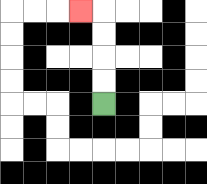{'start': '[4, 4]', 'end': '[3, 0]', 'path_directions': 'U,U,U,U,L', 'path_coordinates': '[[4, 4], [4, 3], [4, 2], [4, 1], [4, 0], [3, 0]]'}